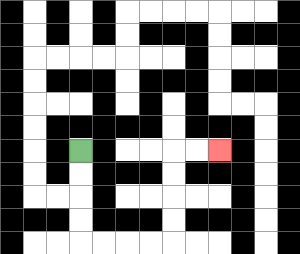{'start': '[3, 6]', 'end': '[9, 6]', 'path_directions': 'D,D,D,D,R,R,R,R,U,U,U,U,R,R', 'path_coordinates': '[[3, 6], [3, 7], [3, 8], [3, 9], [3, 10], [4, 10], [5, 10], [6, 10], [7, 10], [7, 9], [7, 8], [7, 7], [7, 6], [8, 6], [9, 6]]'}